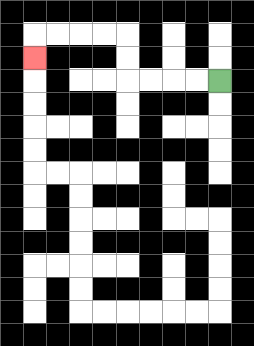{'start': '[9, 3]', 'end': '[1, 2]', 'path_directions': 'L,L,L,L,U,U,L,L,L,L,D', 'path_coordinates': '[[9, 3], [8, 3], [7, 3], [6, 3], [5, 3], [5, 2], [5, 1], [4, 1], [3, 1], [2, 1], [1, 1], [1, 2]]'}